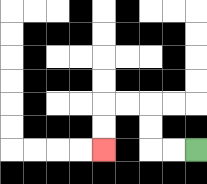{'start': '[8, 6]', 'end': '[4, 6]', 'path_directions': 'L,L,U,U,L,L,D,D', 'path_coordinates': '[[8, 6], [7, 6], [6, 6], [6, 5], [6, 4], [5, 4], [4, 4], [4, 5], [4, 6]]'}